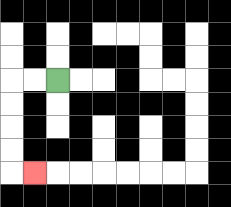{'start': '[2, 3]', 'end': '[1, 7]', 'path_directions': 'L,L,D,D,D,D,R', 'path_coordinates': '[[2, 3], [1, 3], [0, 3], [0, 4], [0, 5], [0, 6], [0, 7], [1, 7]]'}